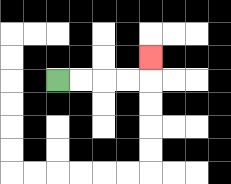{'start': '[2, 3]', 'end': '[6, 2]', 'path_directions': 'R,R,R,R,U', 'path_coordinates': '[[2, 3], [3, 3], [4, 3], [5, 3], [6, 3], [6, 2]]'}